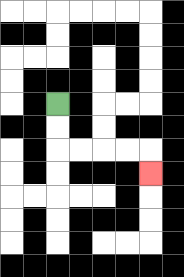{'start': '[2, 4]', 'end': '[6, 7]', 'path_directions': 'D,D,R,R,R,R,D', 'path_coordinates': '[[2, 4], [2, 5], [2, 6], [3, 6], [4, 6], [5, 6], [6, 6], [6, 7]]'}